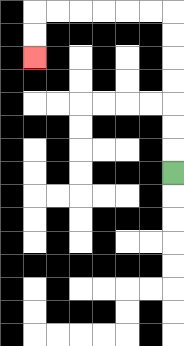{'start': '[7, 7]', 'end': '[1, 2]', 'path_directions': 'U,U,U,U,U,U,U,L,L,L,L,L,L,D,D', 'path_coordinates': '[[7, 7], [7, 6], [7, 5], [7, 4], [7, 3], [7, 2], [7, 1], [7, 0], [6, 0], [5, 0], [4, 0], [3, 0], [2, 0], [1, 0], [1, 1], [1, 2]]'}